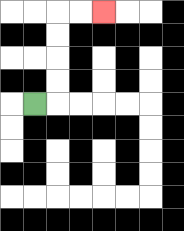{'start': '[1, 4]', 'end': '[4, 0]', 'path_directions': 'R,U,U,U,U,R,R', 'path_coordinates': '[[1, 4], [2, 4], [2, 3], [2, 2], [2, 1], [2, 0], [3, 0], [4, 0]]'}